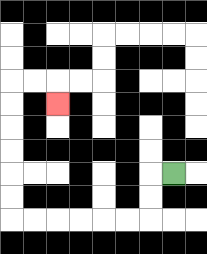{'start': '[7, 7]', 'end': '[2, 4]', 'path_directions': 'L,D,D,L,L,L,L,L,L,U,U,U,U,U,U,R,R,D', 'path_coordinates': '[[7, 7], [6, 7], [6, 8], [6, 9], [5, 9], [4, 9], [3, 9], [2, 9], [1, 9], [0, 9], [0, 8], [0, 7], [0, 6], [0, 5], [0, 4], [0, 3], [1, 3], [2, 3], [2, 4]]'}